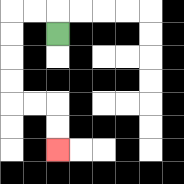{'start': '[2, 1]', 'end': '[2, 6]', 'path_directions': 'U,L,L,D,D,D,D,R,R,D,D', 'path_coordinates': '[[2, 1], [2, 0], [1, 0], [0, 0], [0, 1], [0, 2], [0, 3], [0, 4], [1, 4], [2, 4], [2, 5], [2, 6]]'}